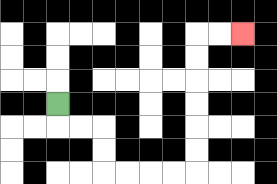{'start': '[2, 4]', 'end': '[10, 1]', 'path_directions': 'D,R,R,D,D,R,R,R,R,U,U,U,U,U,U,R,R', 'path_coordinates': '[[2, 4], [2, 5], [3, 5], [4, 5], [4, 6], [4, 7], [5, 7], [6, 7], [7, 7], [8, 7], [8, 6], [8, 5], [8, 4], [8, 3], [8, 2], [8, 1], [9, 1], [10, 1]]'}